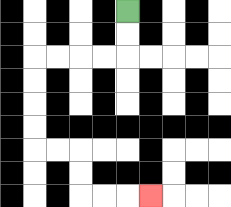{'start': '[5, 0]', 'end': '[6, 8]', 'path_directions': 'D,D,L,L,L,L,D,D,D,D,R,R,D,D,R,R,R', 'path_coordinates': '[[5, 0], [5, 1], [5, 2], [4, 2], [3, 2], [2, 2], [1, 2], [1, 3], [1, 4], [1, 5], [1, 6], [2, 6], [3, 6], [3, 7], [3, 8], [4, 8], [5, 8], [6, 8]]'}